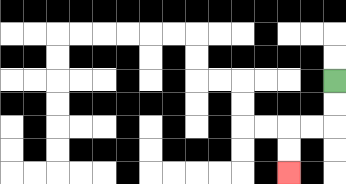{'start': '[14, 3]', 'end': '[12, 7]', 'path_directions': 'D,D,L,L,D,D', 'path_coordinates': '[[14, 3], [14, 4], [14, 5], [13, 5], [12, 5], [12, 6], [12, 7]]'}